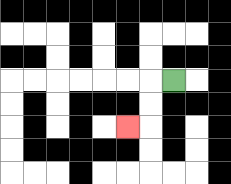{'start': '[7, 3]', 'end': '[5, 5]', 'path_directions': 'L,D,D,L', 'path_coordinates': '[[7, 3], [6, 3], [6, 4], [6, 5], [5, 5]]'}